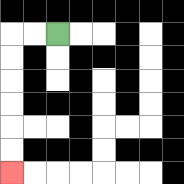{'start': '[2, 1]', 'end': '[0, 7]', 'path_directions': 'L,L,D,D,D,D,D,D', 'path_coordinates': '[[2, 1], [1, 1], [0, 1], [0, 2], [0, 3], [0, 4], [0, 5], [0, 6], [0, 7]]'}